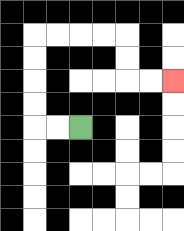{'start': '[3, 5]', 'end': '[7, 3]', 'path_directions': 'L,L,U,U,U,U,R,R,R,R,D,D,R,R', 'path_coordinates': '[[3, 5], [2, 5], [1, 5], [1, 4], [1, 3], [1, 2], [1, 1], [2, 1], [3, 1], [4, 1], [5, 1], [5, 2], [5, 3], [6, 3], [7, 3]]'}